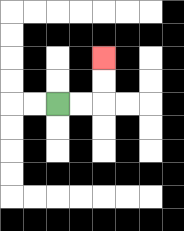{'start': '[2, 4]', 'end': '[4, 2]', 'path_directions': 'R,R,U,U', 'path_coordinates': '[[2, 4], [3, 4], [4, 4], [4, 3], [4, 2]]'}